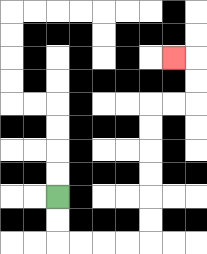{'start': '[2, 8]', 'end': '[7, 2]', 'path_directions': 'D,D,R,R,R,R,U,U,U,U,U,U,R,R,U,U,L', 'path_coordinates': '[[2, 8], [2, 9], [2, 10], [3, 10], [4, 10], [5, 10], [6, 10], [6, 9], [6, 8], [6, 7], [6, 6], [6, 5], [6, 4], [7, 4], [8, 4], [8, 3], [8, 2], [7, 2]]'}